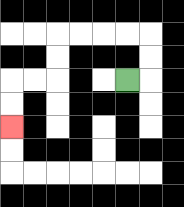{'start': '[5, 3]', 'end': '[0, 5]', 'path_directions': 'R,U,U,L,L,L,L,D,D,L,L,D,D', 'path_coordinates': '[[5, 3], [6, 3], [6, 2], [6, 1], [5, 1], [4, 1], [3, 1], [2, 1], [2, 2], [2, 3], [1, 3], [0, 3], [0, 4], [0, 5]]'}